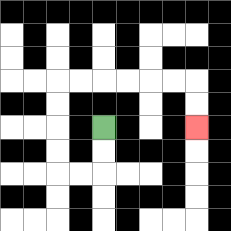{'start': '[4, 5]', 'end': '[8, 5]', 'path_directions': 'D,D,L,L,U,U,U,U,R,R,R,R,R,R,D,D', 'path_coordinates': '[[4, 5], [4, 6], [4, 7], [3, 7], [2, 7], [2, 6], [2, 5], [2, 4], [2, 3], [3, 3], [4, 3], [5, 3], [6, 3], [7, 3], [8, 3], [8, 4], [8, 5]]'}